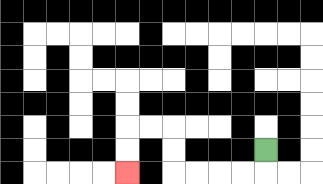{'start': '[11, 6]', 'end': '[5, 7]', 'path_directions': 'D,L,L,L,L,U,U,L,L,D,D', 'path_coordinates': '[[11, 6], [11, 7], [10, 7], [9, 7], [8, 7], [7, 7], [7, 6], [7, 5], [6, 5], [5, 5], [5, 6], [5, 7]]'}